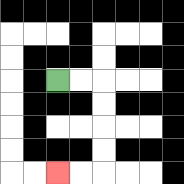{'start': '[2, 3]', 'end': '[2, 7]', 'path_directions': 'R,R,D,D,D,D,L,L', 'path_coordinates': '[[2, 3], [3, 3], [4, 3], [4, 4], [4, 5], [4, 6], [4, 7], [3, 7], [2, 7]]'}